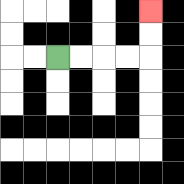{'start': '[2, 2]', 'end': '[6, 0]', 'path_directions': 'R,R,R,R,U,U', 'path_coordinates': '[[2, 2], [3, 2], [4, 2], [5, 2], [6, 2], [6, 1], [6, 0]]'}